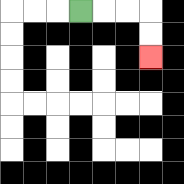{'start': '[3, 0]', 'end': '[6, 2]', 'path_directions': 'R,R,R,D,D', 'path_coordinates': '[[3, 0], [4, 0], [5, 0], [6, 0], [6, 1], [6, 2]]'}